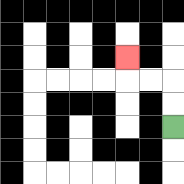{'start': '[7, 5]', 'end': '[5, 2]', 'path_directions': 'U,U,L,L,U', 'path_coordinates': '[[7, 5], [7, 4], [7, 3], [6, 3], [5, 3], [5, 2]]'}